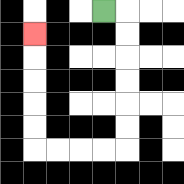{'start': '[4, 0]', 'end': '[1, 1]', 'path_directions': 'R,D,D,D,D,D,D,L,L,L,L,U,U,U,U,U', 'path_coordinates': '[[4, 0], [5, 0], [5, 1], [5, 2], [5, 3], [5, 4], [5, 5], [5, 6], [4, 6], [3, 6], [2, 6], [1, 6], [1, 5], [1, 4], [1, 3], [1, 2], [1, 1]]'}